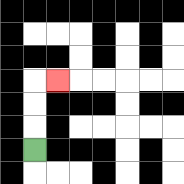{'start': '[1, 6]', 'end': '[2, 3]', 'path_directions': 'U,U,U,R', 'path_coordinates': '[[1, 6], [1, 5], [1, 4], [1, 3], [2, 3]]'}